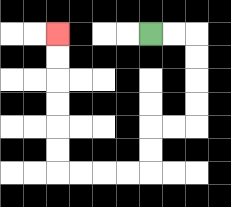{'start': '[6, 1]', 'end': '[2, 1]', 'path_directions': 'R,R,D,D,D,D,L,L,D,D,L,L,L,L,U,U,U,U,U,U', 'path_coordinates': '[[6, 1], [7, 1], [8, 1], [8, 2], [8, 3], [8, 4], [8, 5], [7, 5], [6, 5], [6, 6], [6, 7], [5, 7], [4, 7], [3, 7], [2, 7], [2, 6], [2, 5], [2, 4], [2, 3], [2, 2], [2, 1]]'}